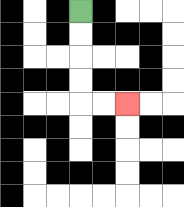{'start': '[3, 0]', 'end': '[5, 4]', 'path_directions': 'D,D,D,D,R,R', 'path_coordinates': '[[3, 0], [3, 1], [3, 2], [3, 3], [3, 4], [4, 4], [5, 4]]'}